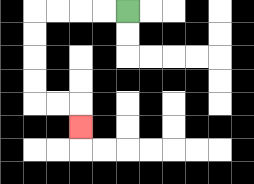{'start': '[5, 0]', 'end': '[3, 5]', 'path_directions': 'L,L,L,L,D,D,D,D,R,R,D', 'path_coordinates': '[[5, 0], [4, 0], [3, 0], [2, 0], [1, 0], [1, 1], [1, 2], [1, 3], [1, 4], [2, 4], [3, 4], [3, 5]]'}